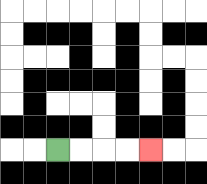{'start': '[2, 6]', 'end': '[6, 6]', 'path_directions': 'R,R,R,R', 'path_coordinates': '[[2, 6], [3, 6], [4, 6], [5, 6], [6, 6]]'}